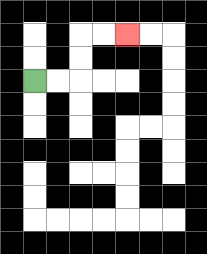{'start': '[1, 3]', 'end': '[5, 1]', 'path_directions': 'R,R,U,U,R,R', 'path_coordinates': '[[1, 3], [2, 3], [3, 3], [3, 2], [3, 1], [4, 1], [5, 1]]'}